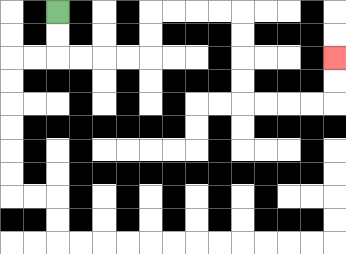{'start': '[2, 0]', 'end': '[14, 2]', 'path_directions': 'D,D,R,R,R,R,U,U,R,R,R,R,D,D,D,D,R,R,R,R,U,U', 'path_coordinates': '[[2, 0], [2, 1], [2, 2], [3, 2], [4, 2], [5, 2], [6, 2], [6, 1], [6, 0], [7, 0], [8, 0], [9, 0], [10, 0], [10, 1], [10, 2], [10, 3], [10, 4], [11, 4], [12, 4], [13, 4], [14, 4], [14, 3], [14, 2]]'}